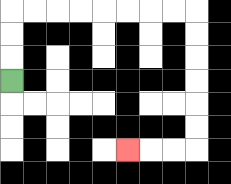{'start': '[0, 3]', 'end': '[5, 6]', 'path_directions': 'U,U,U,R,R,R,R,R,R,R,R,D,D,D,D,D,D,L,L,L', 'path_coordinates': '[[0, 3], [0, 2], [0, 1], [0, 0], [1, 0], [2, 0], [3, 0], [4, 0], [5, 0], [6, 0], [7, 0], [8, 0], [8, 1], [8, 2], [8, 3], [8, 4], [8, 5], [8, 6], [7, 6], [6, 6], [5, 6]]'}